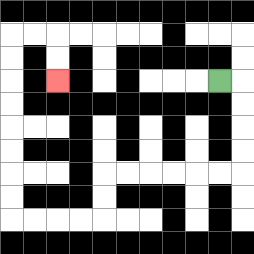{'start': '[9, 3]', 'end': '[2, 3]', 'path_directions': 'R,D,D,D,D,L,L,L,L,L,L,D,D,L,L,L,L,U,U,U,U,U,U,U,U,R,R,D,D', 'path_coordinates': '[[9, 3], [10, 3], [10, 4], [10, 5], [10, 6], [10, 7], [9, 7], [8, 7], [7, 7], [6, 7], [5, 7], [4, 7], [4, 8], [4, 9], [3, 9], [2, 9], [1, 9], [0, 9], [0, 8], [0, 7], [0, 6], [0, 5], [0, 4], [0, 3], [0, 2], [0, 1], [1, 1], [2, 1], [2, 2], [2, 3]]'}